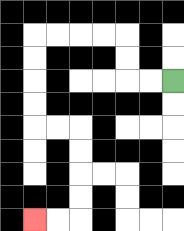{'start': '[7, 3]', 'end': '[1, 9]', 'path_directions': 'L,L,U,U,L,L,L,L,D,D,D,D,R,R,D,D,D,D,L,L', 'path_coordinates': '[[7, 3], [6, 3], [5, 3], [5, 2], [5, 1], [4, 1], [3, 1], [2, 1], [1, 1], [1, 2], [1, 3], [1, 4], [1, 5], [2, 5], [3, 5], [3, 6], [3, 7], [3, 8], [3, 9], [2, 9], [1, 9]]'}